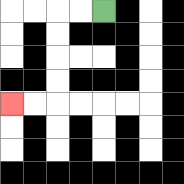{'start': '[4, 0]', 'end': '[0, 4]', 'path_directions': 'L,L,D,D,D,D,L,L', 'path_coordinates': '[[4, 0], [3, 0], [2, 0], [2, 1], [2, 2], [2, 3], [2, 4], [1, 4], [0, 4]]'}